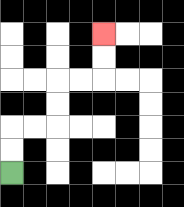{'start': '[0, 7]', 'end': '[4, 1]', 'path_directions': 'U,U,R,R,U,U,R,R,U,U', 'path_coordinates': '[[0, 7], [0, 6], [0, 5], [1, 5], [2, 5], [2, 4], [2, 3], [3, 3], [4, 3], [4, 2], [4, 1]]'}